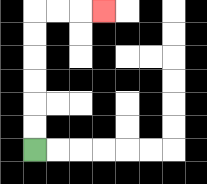{'start': '[1, 6]', 'end': '[4, 0]', 'path_directions': 'U,U,U,U,U,U,R,R,R', 'path_coordinates': '[[1, 6], [1, 5], [1, 4], [1, 3], [1, 2], [1, 1], [1, 0], [2, 0], [3, 0], [4, 0]]'}